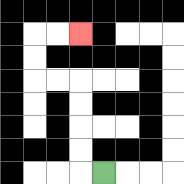{'start': '[4, 7]', 'end': '[3, 1]', 'path_directions': 'L,U,U,U,U,L,L,U,U,R,R', 'path_coordinates': '[[4, 7], [3, 7], [3, 6], [3, 5], [3, 4], [3, 3], [2, 3], [1, 3], [1, 2], [1, 1], [2, 1], [3, 1]]'}